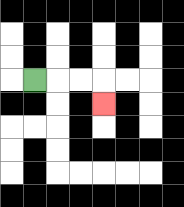{'start': '[1, 3]', 'end': '[4, 4]', 'path_directions': 'R,R,R,D', 'path_coordinates': '[[1, 3], [2, 3], [3, 3], [4, 3], [4, 4]]'}